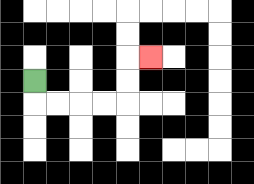{'start': '[1, 3]', 'end': '[6, 2]', 'path_directions': 'D,R,R,R,R,U,U,R', 'path_coordinates': '[[1, 3], [1, 4], [2, 4], [3, 4], [4, 4], [5, 4], [5, 3], [5, 2], [6, 2]]'}